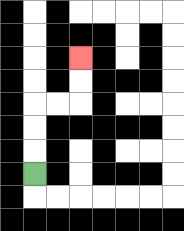{'start': '[1, 7]', 'end': '[3, 2]', 'path_directions': 'U,U,U,R,R,U,U', 'path_coordinates': '[[1, 7], [1, 6], [1, 5], [1, 4], [2, 4], [3, 4], [3, 3], [3, 2]]'}